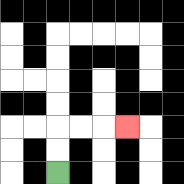{'start': '[2, 7]', 'end': '[5, 5]', 'path_directions': 'U,U,R,R,R', 'path_coordinates': '[[2, 7], [2, 6], [2, 5], [3, 5], [4, 5], [5, 5]]'}